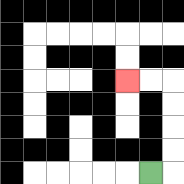{'start': '[6, 7]', 'end': '[5, 3]', 'path_directions': 'R,U,U,U,U,L,L', 'path_coordinates': '[[6, 7], [7, 7], [7, 6], [7, 5], [7, 4], [7, 3], [6, 3], [5, 3]]'}